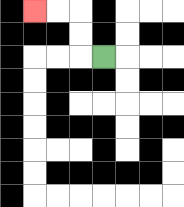{'start': '[4, 2]', 'end': '[1, 0]', 'path_directions': 'L,U,U,L,L', 'path_coordinates': '[[4, 2], [3, 2], [3, 1], [3, 0], [2, 0], [1, 0]]'}